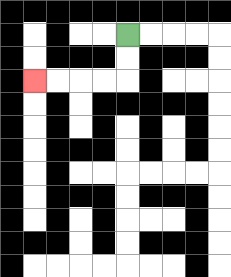{'start': '[5, 1]', 'end': '[1, 3]', 'path_directions': 'D,D,L,L,L,L', 'path_coordinates': '[[5, 1], [5, 2], [5, 3], [4, 3], [3, 3], [2, 3], [1, 3]]'}